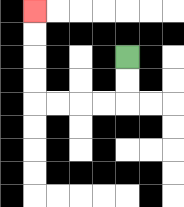{'start': '[5, 2]', 'end': '[1, 0]', 'path_directions': 'D,D,L,L,L,L,U,U,U,U', 'path_coordinates': '[[5, 2], [5, 3], [5, 4], [4, 4], [3, 4], [2, 4], [1, 4], [1, 3], [1, 2], [1, 1], [1, 0]]'}